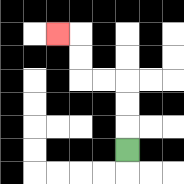{'start': '[5, 6]', 'end': '[2, 1]', 'path_directions': 'U,U,U,L,L,U,U,L', 'path_coordinates': '[[5, 6], [5, 5], [5, 4], [5, 3], [4, 3], [3, 3], [3, 2], [3, 1], [2, 1]]'}